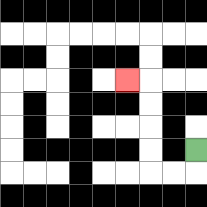{'start': '[8, 6]', 'end': '[5, 3]', 'path_directions': 'D,L,L,U,U,U,U,L', 'path_coordinates': '[[8, 6], [8, 7], [7, 7], [6, 7], [6, 6], [6, 5], [6, 4], [6, 3], [5, 3]]'}